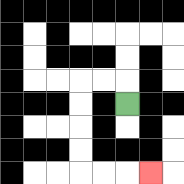{'start': '[5, 4]', 'end': '[6, 7]', 'path_directions': 'U,L,L,D,D,D,D,R,R,R', 'path_coordinates': '[[5, 4], [5, 3], [4, 3], [3, 3], [3, 4], [3, 5], [3, 6], [3, 7], [4, 7], [5, 7], [6, 7]]'}